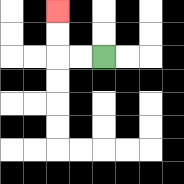{'start': '[4, 2]', 'end': '[2, 0]', 'path_directions': 'L,L,U,U', 'path_coordinates': '[[4, 2], [3, 2], [2, 2], [2, 1], [2, 0]]'}